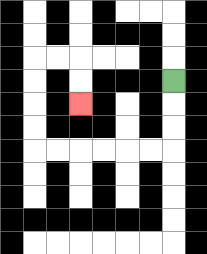{'start': '[7, 3]', 'end': '[3, 4]', 'path_directions': 'D,D,D,L,L,L,L,L,L,U,U,U,U,R,R,D,D', 'path_coordinates': '[[7, 3], [7, 4], [7, 5], [7, 6], [6, 6], [5, 6], [4, 6], [3, 6], [2, 6], [1, 6], [1, 5], [1, 4], [1, 3], [1, 2], [2, 2], [3, 2], [3, 3], [3, 4]]'}